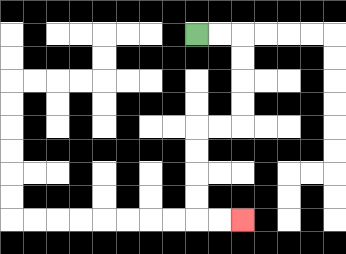{'start': '[8, 1]', 'end': '[10, 9]', 'path_directions': 'R,R,D,D,D,D,L,L,D,D,D,D,R,R', 'path_coordinates': '[[8, 1], [9, 1], [10, 1], [10, 2], [10, 3], [10, 4], [10, 5], [9, 5], [8, 5], [8, 6], [8, 7], [8, 8], [8, 9], [9, 9], [10, 9]]'}